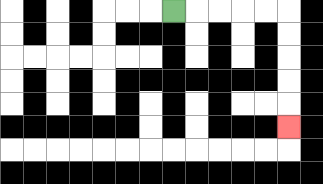{'start': '[7, 0]', 'end': '[12, 5]', 'path_directions': 'R,R,R,R,R,D,D,D,D,D', 'path_coordinates': '[[7, 0], [8, 0], [9, 0], [10, 0], [11, 0], [12, 0], [12, 1], [12, 2], [12, 3], [12, 4], [12, 5]]'}